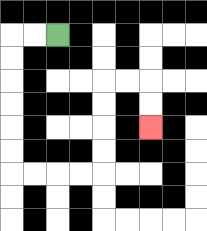{'start': '[2, 1]', 'end': '[6, 5]', 'path_directions': 'L,L,D,D,D,D,D,D,R,R,R,R,U,U,U,U,R,R,D,D', 'path_coordinates': '[[2, 1], [1, 1], [0, 1], [0, 2], [0, 3], [0, 4], [0, 5], [0, 6], [0, 7], [1, 7], [2, 7], [3, 7], [4, 7], [4, 6], [4, 5], [4, 4], [4, 3], [5, 3], [6, 3], [6, 4], [6, 5]]'}